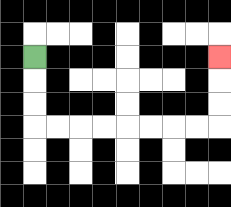{'start': '[1, 2]', 'end': '[9, 2]', 'path_directions': 'D,D,D,R,R,R,R,R,R,R,R,U,U,U', 'path_coordinates': '[[1, 2], [1, 3], [1, 4], [1, 5], [2, 5], [3, 5], [4, 5], [5, 5], [6, 5], [7, 5], [8, 5], [9, 5], [9, 4], [9, 3], [9, 2]]'}